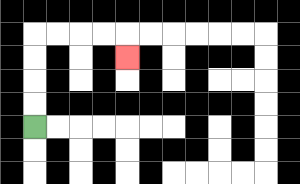{'start': '[1, 5]', 'end': '[5, 2]', 'path_directions': 'U,U,U,U,R,R,R,R,D', 'path_coordinates': '[[1, 5], [1, 4], [1, 3], [1, 2], [1, 1], [2, 1], [3, 1], [4, 1], [5, 1], [5, 2]]'}